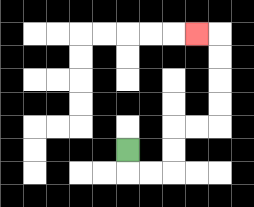{'start': '[5, 6]', 'end': '[8, 1]', 'path_directions': 'D,R,R,U,U,R,R,U,U,U,U,L', 'path_coordinates': '[[5, 6], [5, 7], [6, 7], [7, 7], [7, 6], [7, 5], [8, 5], [9, 5], [9, 4], [9, 3], [9, 2], [9, 1], [8, 1]]'}